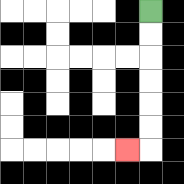{'start': '[6, 0]', 'end': '[5, 6]', 'path_directions': 'D,D,D,D,D,D,L', 'path_coordinates': '[[6, 0], [6, 1], [6, 2], [6, 3], [6, 4], [6, 5], [6, 6], [5, 6]]'}